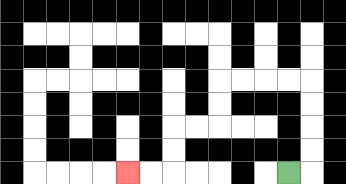{'start': '[12, 7]', 'end': '[5, 7]', 'path_directions': 'R,U,U,U,U,L,L,L,L,D,D,L,L,D,D,L,L', 'path_coordinates': '[[12, 7], [13, 7], [13, 6], [13, 5], [13, 4], [13, 3], [12, 3], [11, 3], [10, 3], [9, 3], [9, 4], [9, 5], [8, 5], [7, 5], [7, 6], [7, 7], [6, 7], [5, 7]]'}